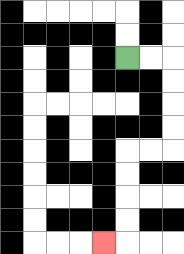{'start': '[5, 2]', 'end': '[4, 10]', 'path_directions': 'R,R,D,D,D,D,L,L,D,D,D,D,L', 'path_coordinates': '[[5, 2], [6, 2], [7, 2], [7, 3], [7, 4], [7, 5], [7, 6], [6, 6], [5, 6], [5, 7], [5, 8], [5, 9], [5, 10], [4, 10]]'}